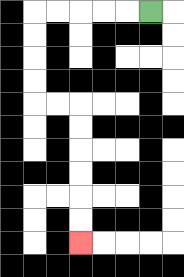{'start': '[6, 0]', 'end': '[3, 10]', 'path_directions': 'L,L,L,L,L,D,D,D,D,R,R,D,D,D,D,D,D', 'path_coordinates': '[[6, 0], [5, 0], [4, 0], [3, 0], [2, 0], [1, 0], [1, 1], [1, 2], [1, 3], [1, 4], [2, 4], [3, 4], [3, 5], [3, 6], [3, 7], [3, 8], [3, 9], [3, 10]]'}